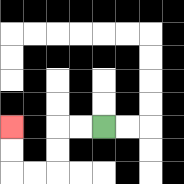{'start': '[4, 5]', 'end': '[0, 5]', 'path_directions': 'L,L,D,D,L,L,U,U', 'path_coordinates': '[[4, 5], [3, 5], [2, 5], [2, 6], [2, 7], [1, 7], [0, 7], [0, 6], [0, 5]]'}